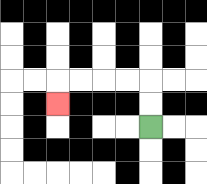{'start': '[6, 5]', 'end': '[2, 4]', 'path_directions': 'U,U,L,L,L,L,D', 'path_coordinates': '[[6, 5], [6, 4], [6, 3], [5, 3], [4, 3], [3, 3], [2, 3], [2, 4]]'}